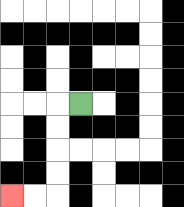{'start': '[3, 4]', 'end': '[0, 8]', 'path_directions': 'L,D,D,D,D,L,L', 'path_coordinates': '[[3, 4], [2, 4], [2, 5], [2, 6], [2, 7], [2, 8], [1, 8], [0, 8]]'}